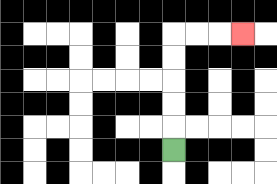{'start': '[7, 6]', 'end': '[10, 1]', 'path_directions': 'U,U,U,U,U,R,R,R', 'path_coordinates': '[[7, 6], [7, 5], [7, 4], [7, 3], [7, 2], [7, 1], [8, 1], [9, 1], [10, 1]]'}